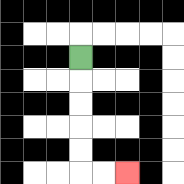{'start': '[3, 2]', 'end': '[5, 7]', 'path_directions': 'D,D,D,D,D,R,R', 'path_coordinates': '[[3, 2], [3, 3], [3, 4], [3, 5], [3, 6], [3, 7], [4, 7], [5, 7]]'}